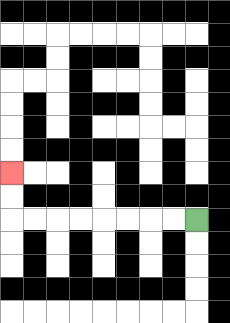{'start': '[8, 9]', 'end': '[0, 7]', 'path_directions': 'L,L,L,L,L,L,L,L,U,U', 'path_coordinates': '[[8, 9], [7, 9], [6, 9], [5, 9], [4, 9], [3, 9], [2, 9], [1, 9], [0, 9], [0, 8], [0, 7]]'}